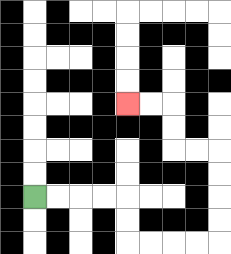{'start': '[1, 8]', 'end': '[5, 4]', 'path_directions': 'R,R,R,R,D,D,R,R,R,R,U,U,U,U,L,L,U,U,L,L', 'path_coordinates': '[[1, 8], [2, 8], [3, 8], [4, 8], [5, 8], [5, 9], [5, 10], [6, 10], [7, 10], [8, 10], [9, 10], [9, 9], [9, 8], [9, 7], [9, 6], [8, 6], [7, 6], [7, 5], [7, 4], [6, 4], [5, 4]]'}